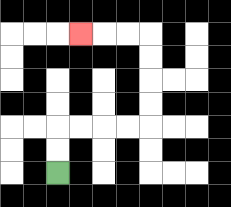{'start': '[2, 7]', 'end': '[3, 1]', 'path_directions': 'U,U,R,R,R,R,U,U,U,U,L,L,L', 'path_coordinates': '[[2, 7], [2, 6], [2, 5], [3, 5], [4, 5], [5, 5], [6, 5], [6, 4], [6, 3], [6, 2], [6, 1], [5, 1], [4, 1], [3, 1]]'}